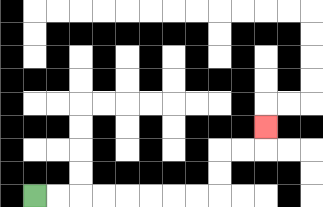{'start': '[1, 8]', 'end': '[11, 5]', 'path_directions': 'R,R,R,R,R,R,R,R,U,U,R,R,U', 'path_coordinates': '[[1, 8], [2, 8], [3, 8], [4, 8], [5, 8], [6, 8], [7, 8], [8, 8], [9, 8], [9, 7], [9, 6], [10, 6], [11, 6], [11, 5]]'}